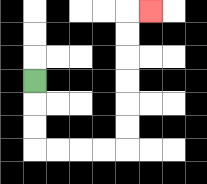{'start': '[1, 3]', 'end': '[6, 0]', 'path_directions': 'D,D,D,R,R,R,R,U,U,U,U,U,U,R', 'path_coordinates': '[[1, 3], [1, 4], [1, 5], [1, 6], [2, 6], [3, 6], [4, 6], [5, 6], [5, 5], [5, 4], [5, 3], [5, 2], [5, 1], [5, 0], [6, 0]]'}